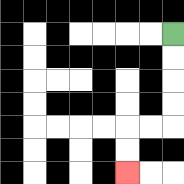{'start': '[7, 1]', 'end': '[5, 7]', 'path_directions': 'D,D,D,D,L,L,D,D', 'path_coordinates': '[[7, 1], [7, 2], [7, 3], [7, 4], [7, 5], [6, 5], [5, 5], [5, 6], [5, 7]]'}